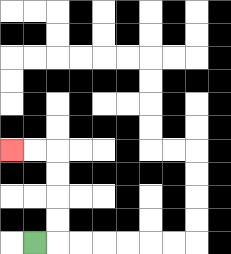{'start': '[1, 10]', 'end': '[0, 6]', 'path_directions': 'R,U,U,U,U,L,L', 'path_coordinates': '[[1, 10], [2, 10], [2, 9], [2, 8], [2, 7], [2, 6], [1, 6], [0, 6]]'}